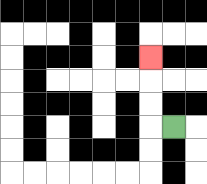{'start': '[7, 5]', 'end': '[6, 2]', 'path_directions': 'L,U,U,U', 'path_coordinates': '[[7, 5], [6, 5], [6, 4], [6, 3], [6, 2]]'}